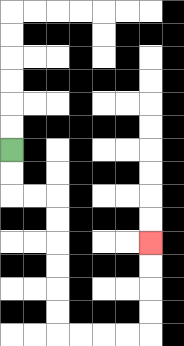{'start': '[0, 6]', 'end': '[6, 10]', 'path_directions': 'D,D,R,R,D,D,D,D,D,D,R,R,R,R,U,U,U,U', 'path_coordinates': '[[0, 6], [0, 7], [0, 8], [1, 8], [2, 8], [2, 9], [2, 10], [2, 11], [2, 12], [2, 13], [2, 14], [3, 14], [4, 14], [5, 14], [6, 14], [6, 13], [6, 12], [6, 11], [6, 10]]'}